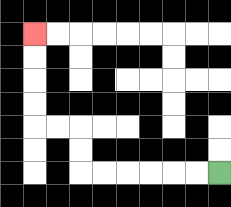{'start': '[9, 7]', 'end': '[1, 1]', 'path_directions': 'L,L,L,L,L,L,U,U,L,L,U,U,U,U', 'path_coordinates': '[[9, 7], [8, 7], [7, 7], [6, 7], [5, 7], [4, 7], [3, 7], [3, 6], [3, 5], [2, 5], [1, 5], [1, 4], [1, 3], [1, 2], [1, 1]]'}